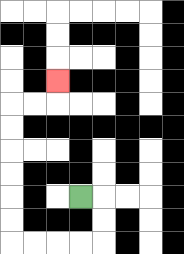{'start': '[3, 8]', 'end': '[2, 3]', 'path_directions': 'R,D,D,L,L,L,L,U,U,U,U,U,U,R,R,U', 'path_coordinates': '[[3, 8], [4, 8], [4, 9], [4, 10], [3, 10], [2, 10], [1, 10], [0, 10], [0, 9], [0, 8], [0, 7], [0, 6], [0, 5], [0, 4], [1, 4], [2, 4], [2, 3]]'}